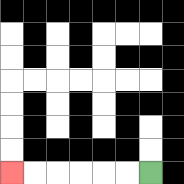{'start': '[6, 7]', 'end': '[0, 7]', 'path_directions': 'L,L,L,L,L,L', 'path_coordinates': '[[6, 7], [5, 7], [4, 7], [3, 7], [2, 7], [1, 7], [0, 7]]'}